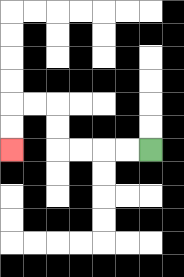{'start': '[6, 6]', 'end': '[0, 6]', 'path_directions': 'L,L,L,L,U,U,L,L,D,D', 'path_coordinates': '[[6, 6], [5, 6], [4, 6], [3, 6], [2, 6], [2, 5], [2, 4], [1, 4], [0, 4], [0, 5], [0, 6]]'}